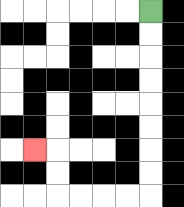{'start': '[6, 0]', 'end': '[1, 6]', 'path_directions': 'D,D,D,D,D,D,D,D,L,L,L,L,U,U,L', 'path_coordinates': '[[6, 0], [6, 1], [6, 2], [6, 3], [6, 4], [6, 5], [6, 6], [6, 7], [6, 8], [5, 8], [4, 8], [3, 8], [2, 8], [2, 7], [2, 6], [1, 6]]'}